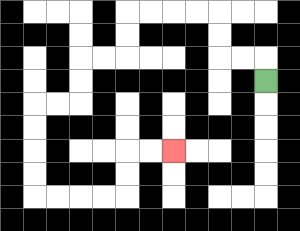{'start': '[11, 3]', 'end': '[7, 6]', 'path_directions': 'U,L,L,U,U,L,L,L,L,D,D,L,L,D,D,L,L,D,D,D,D,R,R,R,R,U,U,R,R', 'path_coordinates': '[[11, 3], [11, 2], [10, 2], [9, 2], [9, 1], [9, 0], [8, 0], [7, 0], [6, 0], [5, 0], [5, 1], [5, 2], [4, 2], [3, 2], [3, 3], [3, 4], [2, 4], [1, 4], [1, 5], [1, 6], [1, 7], [1, 8], [2, 8], [3, 8], [4, 8], [5, 8], [5, 7], [5, 6], [6, 6], [7, 6]]'}